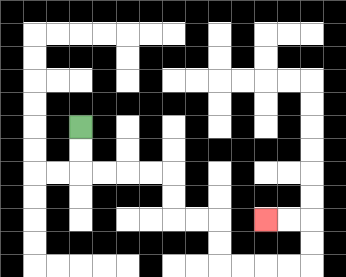{'start': '[3, 5]', 'end': '[11, 9]', 'path_directions': 'D,D,R,R,R,R,D,D,R,R,D,D,R,R,R,R,U,U,L,L', 'path_coordinates': '[[3, 5], [3, 6], [3, 7], [4, 7], [5, 7], [6, 7], [7, 7], [7, 8], [7, 9], [8, 9], [9, 9], [9, 10], [9, 11], [10, 11], [11, 11], [12, 11], [13, 11], [13, 10], [13, 9], [12, 9], [11, 9]]'}